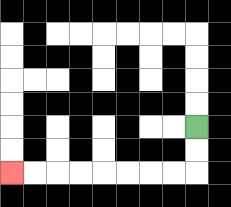{'start': '[8, 5]', 'end': '[0, 7]', 'path_directions': 'D,D,L,L,L,L,L,L,L,L', 'path_coordinates': '[[8, 5], [8, 6], [8, 7], [7, 7], [6, 7], [5, 7], [4, 7], [3, 7], [2, 7], [1, 7], [0, 7]]'}